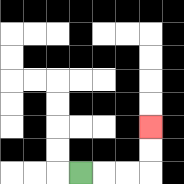{'start': '[3, 7]', 'end': '[6, 5]', 'path_directions': 'R,R,R,U,U', 'path_coordinates': '[[3, 7], [4, 7], [5, 7], [6, 7], [6, 6], [6, 5]]'}